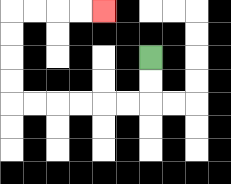{'start': '[6, 2]', 'end': '[4, 0]', 'path_directions': 'D,D,L,L,L,L,L,L,U,U,U,U,R,R,R,R', 'path_coordinates': '[[6, 2], [6, 3], [6, 4], [5, 4], [4, 4], [3, 4], [2, 4], [1, 4], [0, 4], [0, 3], [0, 2], [0, 1], [0, 0], [1, 0], [2, 0], [3, 0], [4, 0]]'}